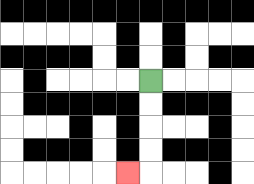{'start': '[6, 3]', 'end': '[5, 7]', 'path_directions': 'D,D,D,D,L', 'path_coordinates': '[[6, 3], [6, 4], [6, 5], [6, 6], [6, 7], [5, 7]]'}